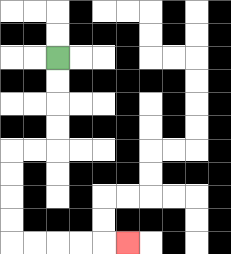{'start': '[2, 2]', 'end': '[5, 10]', 'path_directions': 'D,D,D,D,L,L,D,D,D,D,R,R,R,R,R', 'path_coordinates': '[[2, 2], [2, 3], [2, 4], [2, 5], [2, 6], [1, 6], [0, 6], [0, 7], [0, 8], [0, 9], [0, 10], [1, 10], [2, 10], [3, 10], [4, 10], [5, 10]]'}